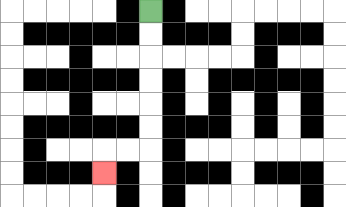{'start': '[6, 0]', 'end': '[4, 7]', 'path_directions': 'D,D,D,D,D,D,L,L,D', 'path_coordinates': '[[6, 0], [6, 1], [6, 2], [6, 3], [6, 4], [6, 5], [6, 6], [5, 6], [4, 6], [4, 7]]'}